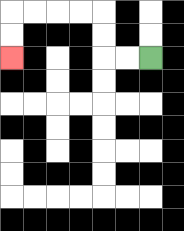{'start': '[6, 2]', 'end': '[0, 2]', 'path_directions': 'L,L,U,U,L,L,L,L,D,D', 'path_coordinates': '[[6, 2], [5, 2], [4, 2], [4, 1], [4, 0], [3, 0], [2, 0], [1, 0], [0, 0], [0, 1], [0, 2]]'}